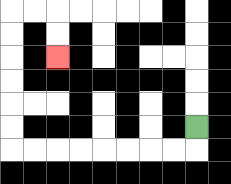{'start': '[8, 5]', 'end': '[2, 2]', 'path_directions': 'D,L,L,L,L,L,L,L,L,U,U,U,U,U,U,R,R,D,D', 'path_coordinates': '[[8, 5], [8, 6], [7, 6], [6, 6], [5, 6], [4, 6], [3, 6], [2, 6], [1, 6], [0, 6], [0, 5], [0, 4], [0, 3], [0, 2], [0, 1], [0, 0], [1, 0], [2, 0], [2, 1], [2, 2]]'}